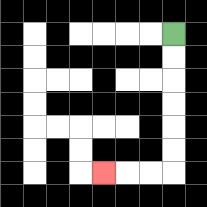{'start': '[7, 1]', 'end': '[4, 7]', 'path_directions': 'D,D,D,D,D,D,L,L,L', 'path_coordinates': '[[7, 1], [7, 2], [7, 3], [7, 4], [7, 5], [7, 6], [7, 7], [6, 7], [5, 7], [4, 7]]'}